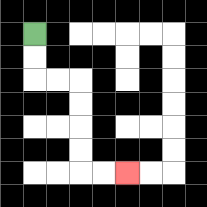{'start': '[1, 1]', 'end': '[5, 7]', 'path_directions': 'D,D,R,R,D,D,D,D,R,R', 'path_coordinates': '[[1, 1], [1, 2], [1, 3], [2, 3], [3, 3], [3, 4], [3, 5], [3, 6], [3, 7], [4, 7], [5, 7]]'}